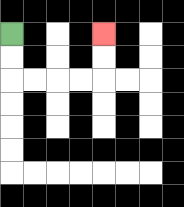{'start': '[0, 1]', 'end': '[4, 1]', 'path_directions': 'D,D,R,R,R,R,U,U', 'path_coordinates': '[[0, 1], [0, 2], [0, 3], [1, 3], [2, 3], [3, 3], [4, 3], [4, 2], [4, 1]]'}